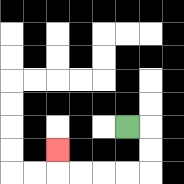{'start': '[5, 5]', 'end': '[2, 6]', 'path_directions': 'R,D,D,L,L,L,L,U', 'path_coordinates': '[[5, 5], [6, 5], [6, 6], [6, 7], [5, 7], [4, 7], [3, 7], [2, 7], [2, 6]]'}